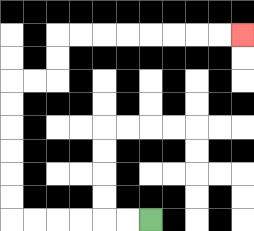{'start': '[6, 9]', 'end': '[10, 1]', 'path_directions': 'L,L,L,L,L,L,U,U,U,U,U,U,R,R,U,U,R,R,R,R,R,R,R,R', 'path_coordinates': '[[6, 9], [5, 9], [4, 9], [3, 9], [2, 9], [1, 9], [0, 9], [0, 8], [0, 7], [0, 6], [0, 5], [0, 4], [0, 3], [1, 3], [2, 3], [2, 2], [2, 1], [3, 1], [4, 1], [5, 1], [6, 1], [7, 1], [8, 1], [9, 1], [10, 1]]'}